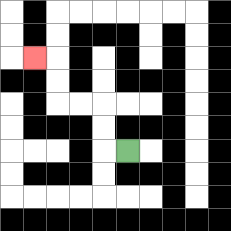{'start': '[5, 6]', 'end': '[1, 2]', 'path_directions': 'L,U,U,L,L,U,U,L', 'path_coordinates': '[[5, 6], [4, 6], [4, 5], [4, 4], [3, 4], [2, 4], [2, 3], [2, 2], [1, 2]]'}